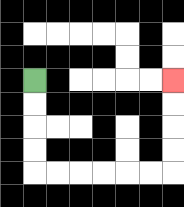{'start': '[1, 3]', 'end': '[7, 3]', 'path_directions': 'D,D,D,D,R,R,R,R,R,R,U,U,U,U', 'path_coordinates': '[[1, 3], [1, 4], [1, 5], [1, 6], [1, 7], [2, 7], [3, 7], [4, 7], [5, 7], [6, 7], [7, 7], [7, 6], [7, 5], [7, 4], [7, 3]]'}